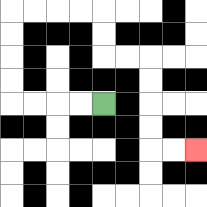{'start': '[4, 4]', 'end': '[8, 6]', 'path_directions': 'L,L,L,L,U,U,U,U,R,R,R,R,D,D,R,R,D,D,D,D,R,R', 'path_coordinates': '[[4, 4], [3, 4], [2, 4], [1, 4], [0, 4], [0, 3], [0, 2], [0, 1], [0, 0], [1, 0], [2, 0], [3, 0], [4, 0], [4, 1], [4, 2], [5, 2], [6, 2], [6, 3], [6, 4], [6, 5], [6, 6], [7, 6], [8, 6]]'}